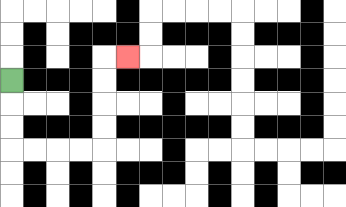{'start': '[0, 3]', 'end': '[5, 2]', 'path_directions': 'D,D,D,R,R,R,R,U,U,U,U,R', 'path_coordinates': '[[0, 3], [0, 4], [0, 5], [0, 6], [1, 6], [2, 6], [3, 6], [4, 6], [4, 5], [4, 4], [4, 3], [4, 2], [5, 2]]'}